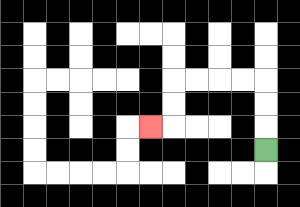{'start': '[11, 6]', 'end': '[6, 5]', 'path_directions': 'U,U,U,L,L,L,L,D,D,L', 'path_coordinates': '[[11, 6], [11, 5], [11, 4], [11, 3], [10, 3], [9, 3], [8, 3], [7, 3], [7, 4], [7, 5], [6, 5]]'}